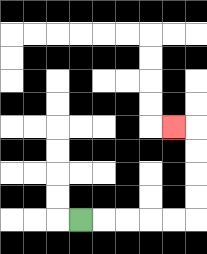{'start': '[3, 9]', 'end': '[7, 5]', 'path_directions': 'R,R,R,R,R,U,U,U,U,L', 'path_coordinates': '[[3, 9], [4, 9], [5, 9], [6, 9], [7, 9], [8, 9], [8, 8], [8, 7], [8, 6], [8, 5], [7, 5]]'}